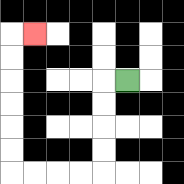{'start': '[5, 3]', 'end': '[1, 1]', 'path_directions': 'L,D,D,D,D,L,L,L,L,U,U,U,U,U,U,R', 'path_coordinates': '[[5, 3], [4, 3], [4, 4], [4, 5], [4, 6], [4, 7], [3, 7], [2, 7], [1, 7], [0, 7], [0, 6], [0, 5], [0, 4], [0, 3], [0, 2], [0, 1], [1, 1]]'}